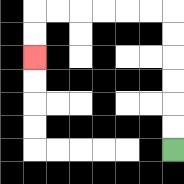{'start': '[7, 6]', 'end': '[1, 2]', 'path_directions': 'U,U,U,U,U,U,L,L,L,L,L,L,D,D', 'path_coordinates': '[[7, 6], [7, 5], [7, 4], [7, 3], [7, 2], [7, 1], [7, 0], [6, 0], [5, 0], [4, 0], [3, 0], [2, 0], [1, 0], [1, 1], [1, 2]]'}